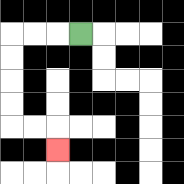{'start': '[3, 1]', 'end': '[2, 6]', 'path_directions': 'L,L,L,D,D,D,D,R,R,D', 'path_coordinates': '[[3, 1], [2, 1], [1, 1], [0, 1], [0, 2], [0, 3], [0, 4], [0, 5], [1, 5], [2, 5], [2, 6]]'}